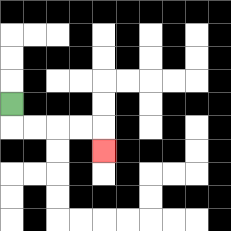{'start': '[0, 4]', 'end': '[4, 6]', 'path_directions': 'D,R,R,R,R,D', 'path_coordinates': '[[0, 4], [0, 5], [1, 5], [2, 5], [3, 5], [4, 5], [4, 6]]'}